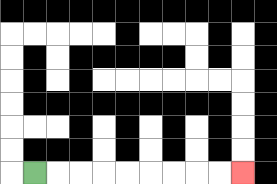{'start': '[1, 7]', 'end': '[10, 7]', 'path_directions': 'R,R,R,R,R,R,R,R,R', 'path_coordinates': '[[1, 7], [2, 7], [3, 7], [4, 7], [5, 7], [6, 7], [7, 7], [8, 7], [9, 7], [10, 7]]'}